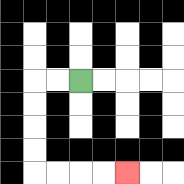{'start': '[3, 3]', 'end': '[5, 7]', 'path_directions': 'L,L,D,D,D,D,R,R,R,R', 'path_coordinates': '[[3, 3], [2, 3], [1, 3], [1, 4], [1, 5], [1, 6], [1, 7], [2, 7], [3, 7], [4, 7], [5, 7]]'}